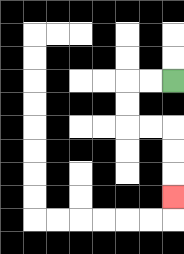{'start': '[7, 3]', 'end': '[7, 8]', 'path_directions': 'L,L,D,D,R,R,D,D,D', 'path_coordinates': '[[7, 3], [6, 3], [5, 3], [5, 4], [5, 5], [6, 5], [7, 5], [7, 6], [7, 7], [7, 8]]'}